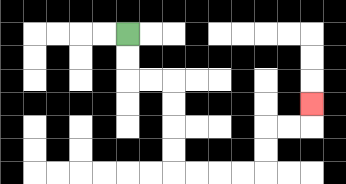{'start': '[5, 1]', 'end': '[13, 4]', 'path_directions': 'D,D,R,R,D,D,D,D,R,R,R,R,U,U,R,R,U', 'path_coordinates': '[[5, 1], [5, 2], [5, 3], [6, 3], [7, 3], [7, 4], [7, 5], [7, 6], [7, 7], [8, 7], [9, 7], [10, 7], [11, 7], [11, 6], [11, 5], [12, 5], [13, 5], [13, 4]]'}